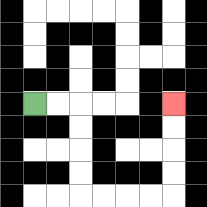{'start': '[1, 4]', 'end': '[7, 4]', 'path_directions': 'R,R,D,D,D,D,R,R,R,R,U,U,U,U', 'path_coordinates': '[[1, 4], [2, 4], [3, 4], [3, 5], [3, 6], [3, 7], [3, 8], [4, 8], [5, 8], [6, 8], [7, 8], [7, 7], [7, 6], [7, 5], [7, 4]]'}